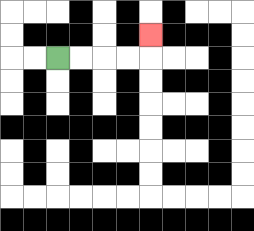{'start': '[2, 2]', 'end': '[6, 1]', 'path_directions': 'R,R,R,R,U', 'path_coordinates': '[[2, 2], [3, 2], [4, 2], [5, 2], [6, 2], [6, 1]]'}